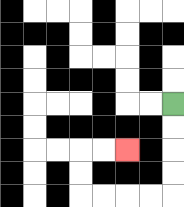{'start': '[7, 4]', 'end': '[5, 6]', 'path_directions': 'D,D,D,D,L,L,L,L,U,U,R,R', 'path_coordinates': '[[7, 4], [7, 5], [7, 6], [7, 7], [7, 8], [6, 8], [5, 8], [4, 8], [3, 8], [3, 7], [3, 6], [4, 6], [5, 6]]'}